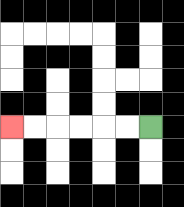{'start': '[6, 5]', 'end': '[0, 5]', 'path_directions': 'L,L,L,L,L,L', 'path_coordinates': '[[6, 5], [5, 5], [4, 5], [3, 5], [2, 5], [1, 5], [0, 5]]'}